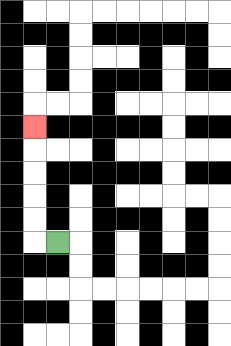{'start': '[2, 10]', 'end': '[1, 5]', 'path_directions': 'L,U,U,U,U,U', 'path_coordinates': '[[2, 10], [1, 10], [1, 9], [1, 8], [1, 7], [1, 6], [1, 5]]'}